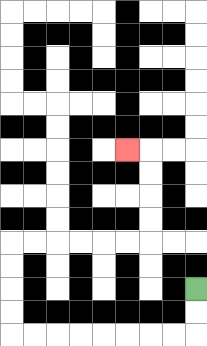{'start': '[8, 12]', 'end': '[5, 6]', 'path_directions': 'D,D,L,L,L,L,L,L,L,L,U,U,U,U,R,R,R,R,R,R,U,U,U,U,L', 'path_coordinates': '[[8, 12], [8, 13], [8, 14], [7, 14], [6, 14], [5, 14], [4, 14], [3, 14], [2, 14], [1, 14], [0, 14], [0, 13], [0, 12], [0, 11], [0, 10], [1, 10], [2, 10], [3, 10], [4, 10], [5, 10], [6, 10], [6, 9], [6, 8], [6, 7], [6, 6], [5, 6]]'}